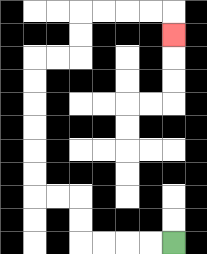{'start': '[7, 10]', 'end': '[7, 1]', 'path_directions': 'L,L,L,L,U,U,L,L,U,U,U,U,U,U,R,R,U,U,R,R,R,R,D', 'path_coordinates': '[[7, 10], [6, 10], [5, 10], [4, 10], [3, 10], [3, 9], [3, 8], [2, 8], [1, 8], [1, 7], [1, 6], [1, 5], [1, 4], [1, 3], [1, 2], [2, 2], [3, 2], [3, 1], [3, 0], [4, 0], [5, 0], [6, 0], [7, 0], [7, 1]]'}